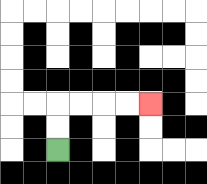{'start': '[2, 6]', 'end': '[6, 4]', 'path_directions': 'U,U,R,R,R,R', 'path_coordinates': '[[2, 6], [2, 5], [2, 4], [3, 4], [4, 4], [5, 4], [6, 4]]'}